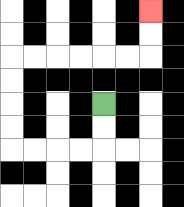{'start': '[4, 4]', 'end': '[6, 0]', 'path_directions': 'D,D,L,L,L,L,U,U,U,U,R,R,R,R,R,R,U,U', 'path_coordinates': '[[4, 4], [4, 5], [4, 6], [3, 6], [2, 6], [1, 6], [0, 6], [0, 5], [0, 4], [0, 3], [0, 2], [1, 2], [2, 2], [3, 2], [4, 2], [5, 2], [6, 2], [6, 1], [6, 0]]'}